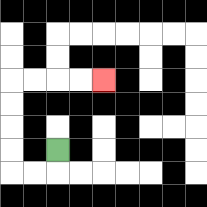{'start': '[2, 6]', 'end': '[4, 3]', 'path_directions': 'D,L,L,U,U,U,U,R,R,R,R', 'path_coordinates': '[[2, 6], [2, 7], [1, 7], [0, 7], [0, 6], [0, 5], [0, 4], [0, 3], [1, 3], [2, 3], [3, 3], [4, 3]]'}